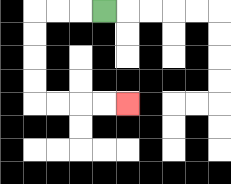{'start': '[4, 0]', 'end': '[5, 4]', 'path_directions': 'L,L,L,D,D,D,D,R,R,R,R', 'path_coordinates': '[[4, 0], [3, 0], [2, 0], [1, 0], [1, 1], [1, 2], [1, 3], [1, 4], [2, 4], [3, 4], [4, 4], [5, 4]]'}